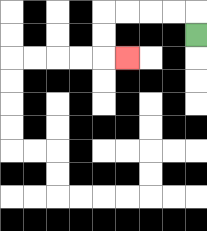{'start': '[8, 1]', 'end': '[5, 2]', 'path_directions': 'U,L,L,L,L,D,D,R', 'path_coordinates': '[[8, 1], [8, 0], [7, 0], [6, 0], [5, 0], [4, 0], [4, 1], [4, 2], [5, 2]]'}